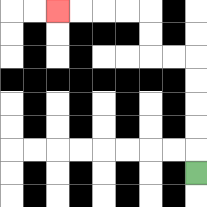{'start': '[8, 7]', 'end': '[2, 0]', 'path_directions': 'U,U,U,U,U,L,L,U,U,L,L,L,L', 'path_coordinates': '[[8, 7], [8, 6], [8, 5], [8, 4], [8, 3], [8, 2], [7, 2], [6, 2], [6, 1], [6, 0], [5, 0], [4, 0], [3, 0], [2, 0]]'}